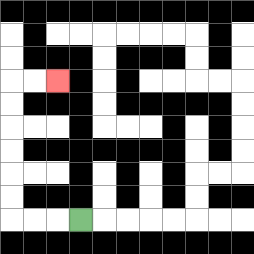{'start': '[3, 9]', 'end': '[2, 3]', 'path_directions': 'L,L,L,U,U,U,U,U,U,R,R', 'path_coordinates': '[[3, 9], [2, 9], [1, 9], [0, 9], [0, 8], [0, 7], [0, 6], [0, 5], [0, 4], [0, 3], [1, 3], [2, 3]]'}